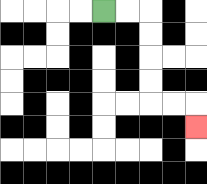{'start': '[4, 0]', 'end': '[8, 5]', 'path_directions': 'R,R,D,D,D,D,R,R,D', 'path_coordinates': '[[4, 0], [5, 0], [6, 0], [6, 1], [6, 2], [6, 3], [6, 4], [7, 4], [8, 4], [8, 5]]'}